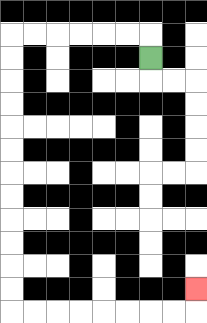{'start': '[6, 2]', 'end': '[8, 12]', 'path_directions': 'U,L,L,L,L,L,L,D,D,D,D,D,D,D,D,D,D,D,D,R,R,R,R,R,R,R,R,U', 'path_coordinates': '[[6, 2], [6, 1], [5, 1], [4, 1], [3, 1], [2, 1], [1, 1], [0, 1], [0, 2], [0, 3], [0, 4], [0, 5], [0, 6], [0, 7], [0, 8], [0, 9], [0, 10], [0, 11], [0, 12], [0, 13], [1, 13], [2, 13], [3, 13], [4, 13], [5, 13], [6, 13], [7, 13], [8, 13], [8, 12]]'}